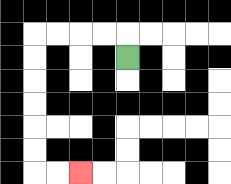{'start': '[5, 2]', 'end': '[3, 7]', 'path_directions': 'U,L,L,L,L,D,D,D,D,D,D,R,R', 'path_coordinates': '[[5, 2], [5, 1], [4, 1], [3, 1], [2, 1], [1, 1], [1, 2], [1, 3], [1, 4], [1, 5], [1, 6], [1, 7], [2, 7], [3, 7]]'}